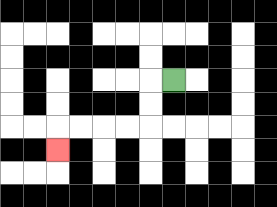{'start': '[7, 3]', 'end': '[2, 6]', 'path_directions': 'L,D,D,L,L,L,L,D', 'path_coordinates': '[[7, 3], [6, 3], [6, 4], [6, 5], [5, 5], [4, 5], [3, 5], [2, 5], [2, 6]]'}